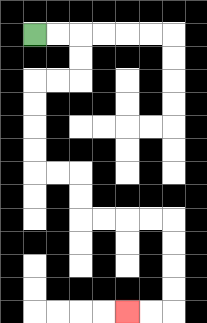{'start': '[1, 1]', 'end': '[5, 13]', 'path_directions': 'R,R,D,D,L,L,D,D,D,D,R,R,D,D,R,R,R,R,D,D,D,D,L,L', 'path_coordinates': '[[1, 1], [2, 1], [3, 1], [3, 2], [3, 3], [2, 3], [1, 3], [1, 4], [1, 5], [1, 6], [1, 7], [2, 7], [3, 7], [3, 8], [3, 9], [4, 9], [5, 9], [6, 9], [7, 9], [7, 10], [7, 11], [7, 12], [7, 13], [6, 13], [5, 13]]'}